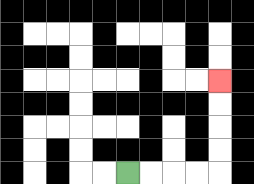{'start': '[5, 7]', 'end': '[9, 3]', 'path_directions': 'R,R,R,R,U,U,U,U', 'path_coordinates': '[[5, 7], [6, 7], [7, 7], [8, 7], [9, 7], [9, 6], [9, 5], [9, 4], [9, 3]]'}